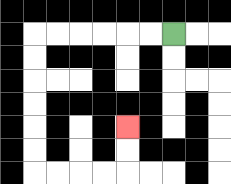{'start': '[7, 1]', 'end': '[5, 5]', 'path_directions': 'L,L,L,L,L,L,D,D,D,D,D,D,R,R,R,R,U,U', 'path_coordinates': '[[7, 1], [6, 1], [5, 1], [4, 1], [3, 1], [2, 1], [1, 1], [1, 2], [1, 3], [1, 4], [1, 5], [1, 6], [1, 7], [2, 7], [3, 7], [4, 7], [5, 7], [5, 6], [5, 5]]'}